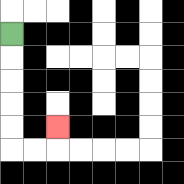{'start': '[0, 1]', 'end': '[2, 5]', 'path_directions': 'D,D,D,D,D,R,R,U', 'path_coordinates': '[[0, 1], [0, 2], [0, 3], [0, 4], [0, 5], [0, 6], [1, 6], [2, 6], [2, 5]]'}